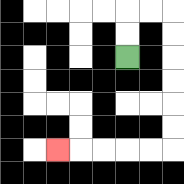{'start': '[5, 2]', 'end': '[2, 6]', 'path_directions': 'U,U,R,R,D,D,D,D,D,D,L,L,L,L,L', 'path_coordinates': '[[5, 2], [5, 1], [5, 0], [6, 0], [7, 0], [7, 1], [7, 2], [7, 3], [7, 4], [7, 5], [7, 6], [6, 6], [5, 6], [4, 6], [3, 6], [2, 6]]'}